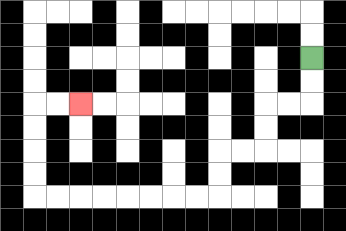{'start': '[13, 2]', 'end': '[3, 4]', 'path_directions': 'D,D,L,L,D,D,L,L,D,D,L,L,L,L,L,L,L,L,U,U,U,U,R,R', 'path_coordinates': '[[13, 2], [13, 3], [13, 4], [12, 4], [11, 4], [11, 5], [11, 6], [10, 6], [9, 6], [9, 7], [9, 8], [8, 8], [7, 8], [6, 8], [5, 8], [4, 8], [3, 8], [2, 8], [1, 8], [1, 7], [1, 6], [1, 5], [1, 4], [2, 4], [3, 4]]'}